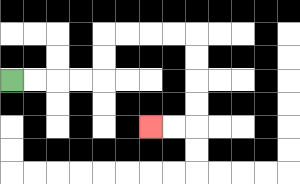{'start': '[0, 3]', 'end': '[6, 5]', 'path_directions': 'R,R,R,R,U,U,R,R,R,R,D,D,D,D,L,L', 'path_coordinates': '[[0, 3], [1, 3], [2, 3], [3, 3], [4, 3], [4, 2], [4, 1], [5, 1], [6, 1], [7, 1], [8, 1], [8, 2], [8, 3], [8, 4], [8, 5], [7, 5], [6, 5]]'}